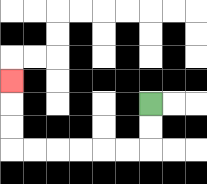{'start': '[6, 4]', 'end': '[0, 3]', 'path_directions': 'D,D,L,L,L,L,L,L,U,U,U', 'path_coordinates': '[[6, 4], [6, 5], [6, 6], [5, 6], [4, 6], [3, 6], [2, 6], [1, 6], [0, 6], [0, 5], [0, 4], [0, 3]]'}